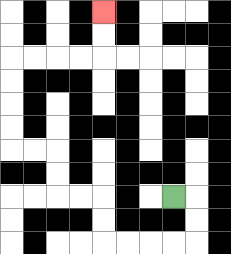{'start': '[7, 8]', 'end': '[4, 0]', 'path_directions': 'R,D,D,L,L,L,L,U,U,L,L,U,U,L,L,U,U,U,U,R,R,R,R,U,U', 'path_coordinates': '[[7, 8], [8, 8], [8, 9], [8, 10], [7, 10], [6, 10], [5, 10], [4, 10], [4, 9], [4, 8], [3, 8], [2, 8], [2, 7], [2, 6], [1, 6], [0, 6], [0, 5], [0, 4], [0, 3], [0, 2], [1, 2], [2, 2], [3, 2], [4, 2], [4, 1], [4, 0]]'}